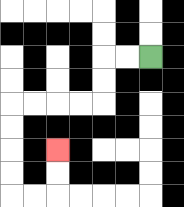{'start': '[6, 2]', 'end': '[2, 6]', 'path_directions': 'L,L,D,D,L,L,L,L,D,D,D,D,R,R,U,U', 'path_coordinates': '[[6, 2], [5, 2], [4, 2], [4, 3], [4, 4], [3, 4], [2, 4], [1, 4], [0, 4], [0, 5], [0, 6], [0, 7], [0, 8], [1, 8], [2, 8], [2, 7], [2, 6]]'}